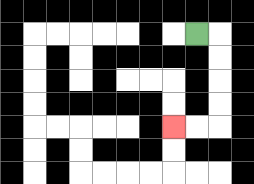{'start': '[8, 1]', 'end': '[7, 5]', 'path_directions': 'R,D,D,D,D,L,L', 'path_coordinates': '[[8, 1], [9, 1], [9, 2], [9, 3], [9, 4], [9, 5], [8, 5], [7, 5]]'}